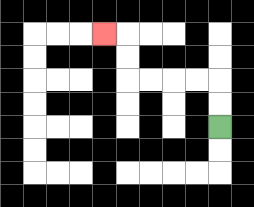{'start': '[9, 5]', 'end': '[4, 1]', 'path_directions': 'U,U,L,L,L,L,U,U,L', 'path_coordinates': '[[9, 5], [9, 4], [9, 3], [8, 3], [7, 3], [6, 3], [5, 3], [5, 2], [5, 1], [4, 1]]'}